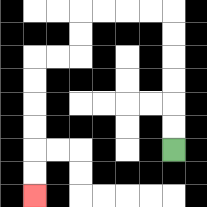{'start': '[7, 6]', 'end': '[1, 8]', 'path_directions': 'U,U,U,U,U,U,L,L,L,L,D,D,L,L,D,D,D,D,D,D', 'path_coordinates': '[[7, 6], [7, 5], [7, 4], [7, 3], [7, 2], [7, 1], [7, 0], [6, 0], [5, 0], [4, 0], [3, 0], [3, 1], [3, 2], [2, 2], [1, 2], [1, 3], [1, 4], [1, 5], [1, 6], [1, 7], [1, 8]]'}